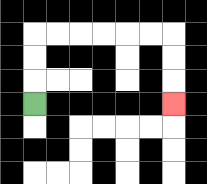{'start': '[1, 4]', 'end': '[7, 4]', 'path_directions': 'U,U,U,R,R,R,R,R,R,D,D,D', 'path_coordinates': '[[1, 4], [1, 3], [1, 2], [1, 1], [2, 1], [3, 1], [4, 1], [5, 1], [6, 1], [7, 1], [7, 2], [7, 3], [7, 4]]'}